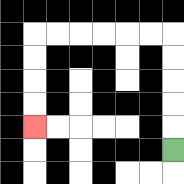{'start': '[7, 6]', 'end': '[1, 5]', 'path_directions': 'U,U,U,U,U,L,L,L,L,L,L,D,D,D,D', 'path_coordinates': '[[7, 6], [7, 5], [7, 4], [7, 3], [7, 2], [7, 1], [6, 1], [5, 1], [4, 1], [3, 1], [2, 1], [1, 1], [1, 2], [1, 3], [1, 4], [1, 5]]'}